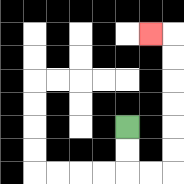{'start': '[5, 5]', 'end': '[6, 1]', 'path_directions': 'D,D,R,R,U,U,U,U,U,U,L', 'path_coordinates': '[[5, 5], [5, 6], [5, 7], [6, 7], [7, 7], [7, 6], [7, 5], [7, 4], [7, 3], [7, 2], [7, 1], [6, 1]]'}